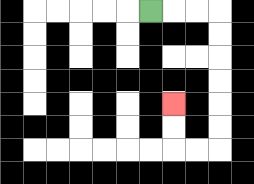{'start': '[6, 0]', 'end': '[7, 4]', 'path_directions': 'R,R,R,D,D,D,D,D,D,L,L,U,U', 'path_coordinates': '[[6, 0], [7, 0], [8, 0], [9, 0], [9, 1], [9, 2], [9, 3], [9, 4], [9, 5], [9, 6], [8, 6], [7, 6], [7, 5], [7, 4]]'}